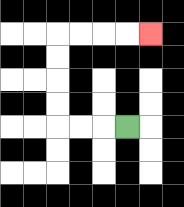{'start': '[5, 5]', 'end': '[6, 1]', 'path_directions': 'L,L,L,U,U,U,U,R,R,R,R', 'path_coordinates': '[[5, 5], [4, 5], [3, 5], [2, 5], [2, 4], [2, 3], [2, 2], [2, 1], [3, 1], [4, 1], [5, 1], [6, 1]]'}